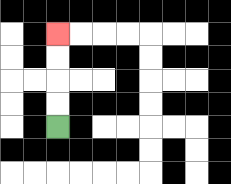{'start': '[2, 5]', 'end': '[2, 1]', 'path_directions': 'U,U,U,U', 'path_coordinates': '[[2, 5], [2, 4], [2, 3], [2, 2], [2, 1]]'}